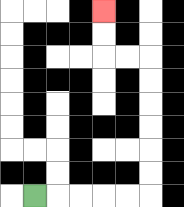{'start': '[1, 8]', 'end': '[4, 0]', 'path_directions': 'R,R,R,R,R,U,U,U,U,U,U,L,L,U,U', 'path_coordinates': '[[1, 8], [2, 8], [3, 8], [4, 8], [5, 8], [6, 8], [6, 7], [6, 6], [6, 5], [6, 4], [6, 3], [6, 2], [5, 2], [4, 2], [4, 1], [4, 0]]'}